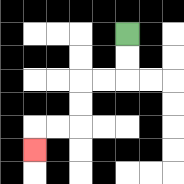{'start': '[5, 1]', 'end': '[1, 6]', 'path_directions': 'D,D,L,L,D,D,L,L,D', 'path_coordinates': '[[5, 1], [5, 2], [5, 3], [4, 3], [3, 3], [3, 4], [3, 5], [2, 5], [1, 5], [1, 6]]'}